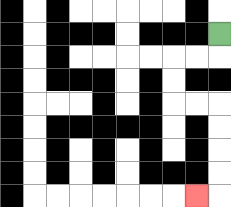{'start': '[9, 1]', 'end': '[8, 8]', 'path_directions': 'D,L,L,D,D,R,R,D,D,D,D,L', 'path_coordinates': '[[9, 1], [9, 2], [8, 2], [7, 2], [7, 3], [7, 4], [8, 4], [9, 4], [9, 5], [9, 6], [9, 7], [9, 8], [8, 8]]'}